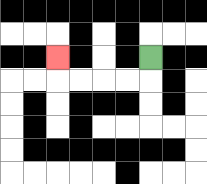{'start': '[6, 2]', 'end': '[2, 2]', 'path_directions': 'D,L,L,L,L,U', 'path_coordinates': '[[6, 2], [6, 3], [5, 3], [4, 3], [3, 3], [2, 3], [2, 2]]'}